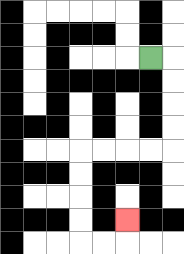{'start': '[6, 2]', 'end': '[5, 9]', 'path_directions': 'R,D,D,D,D,L,L,L,L,D,D,D,D,R,R,U', 'path_coordinates': '[[6, 2], [7, 2], [7, 3], [7, 4], [7, 5], [7, 6], [6, 6], [5, 6], [4, 6], [3, 6], [3, 7], [3, 8], [3, 9], [3, 10], [4, 10], [5, 10], [5, 9]]'}